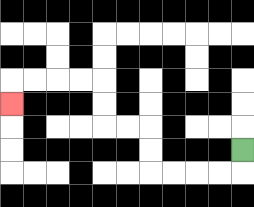{'start': '[10, 6]', 'end': '[0, 4]', 'path_directions': 'D,L,L,L,L,U,U,L,L,U,U,L,L,L,L,D', 'path_coordinates': '[[10, 6], [10, 7], [9, 7], [8, 7], [7, 7], [6, 7], [6, 6], [6, 5], [5, 5], [4, 5], [4, 4], [4, 3], [3, 3], [2, 3], [1, 3], [0, 3], [0, 4]]'}